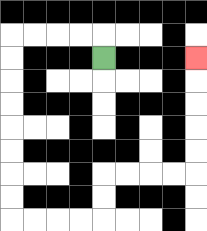{'start': '[4, 2]', 'end': '[8, 2]', 'path_directions': 'U,L,L,L,L,D,D,D,D,D,D,D,D,R,R,R,R,U,U,R,R,R,R,U,U,U,U,U', 'path_coordinates': '[[4, 2], [4, 1], [3, 1], [2, 1], [1, 1], [0, 1], [0, 2], [0, 3], [0, 4], [0, 5], [0, 6], [0, 7], [0, 8], [0, 9], [1, 9], [2, 9], [3, 9], [4, 9], [4, 8], [4, 7], [5, 7], [6, 7], [7, 7], [8, 7], [8, 6], [8, 5], [8, 4], [8, 3], [8, 2]]'}